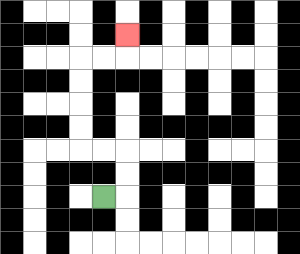{'start': '[4, 8]', 'end': '[5, 1]', 'path_directions': 'R,U,U,L,L,U,U,U,U,R,R,U', 'path_coordinates': '[[4, 8], [5, 8], [5, 7], [5, 6], [4, 6], [3, 6], [3, 5], [3, 4], [3, 3], [3, 2], [4, 2], [5, 2], [5, 1]]'}